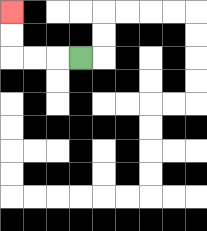{'start': '[3, 2]', 'end': '[0, 0]', 'path_directions': 'L,L,L,U,U', 'path_coordinates': '[[3, 2], [2, 2], [1, 2], [0, 2], [0, 1], [0, 0]]'}